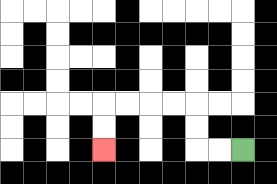{'start': '[10, 6]', 'end': '[4, 6]', 'path_directions': 'L,L,U,U,L,L,L,L,D,D', 'path_coordinates': '[[10, 6], [9, 6], [8, 6], [8, 5], [8, 4], [7, 4], [6, 4], [5, 4], [4, 4], [4, 5], [4, 6]]'}